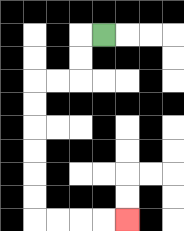{'start': '[4, 1]', 'end': '[5, 9]', 'path_directions': 'L,D,D,L,L,D,D,D,D,D,D,R,R,R,R', 'path_coordinates': '[[4, 1], [3, 1], [3, 2], [3, 3], [2, 3], [1, 3], [1, 4], [1, 5], [1, 6], [1, 7], [1, 8], [1, 9], [2, 9], [3, 9], [4, 9], [5, 9]]'}